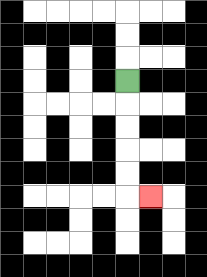{'start': '[5, 3]', 'end': '[6, 8]', 'path_directions': 'D,D,D,D,D,R', 'path_coordinates': '[[5, 3], [5, 4], [5, 5], [5, 6], [5, 7], [5, 8], [6, 8]]'}